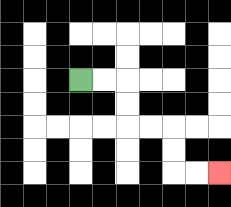{'start': '[3, 3]', 'end': '[9, 7]', 'path_directions': 'R,R,D,D,R,R,D,D,R,R', 'path_coordinates': '[[3, 3], [4, 3], [5, 3], [5, 4], [5, 5], [6, 5], [7, 5], [7, 6], [7, 7], [8, 7], [9, 7]]'}